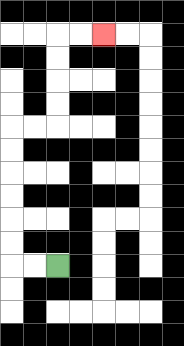{'start': '[2, 11]', 'end': '[4, 1]', 'path_directions': 'L,L,U,U,U,U,U,U,R,R,U,U,U,U,R,R', 'path_coordinates': '[[2, 11], [1, 11], [0, 11], [0, 10], [0, 9], [0, 8], [0, 7], [0, 6], [0, 5], [1, 5], [2, 5], [2, 4], [2, 3], [2, 2], [2, 1], [3, 1], [4, 1]]'}